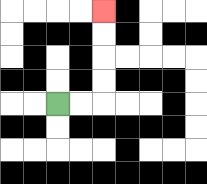{'start': '[2, 4]', 'end': '[4, 0]', 'path_directions': 'R,R,U,U,U,U', 'path_coordinates': '[[2, 4], [3, 4], [4, 4], [4, 3], [4, 2], [4, 1], [4, 0]]'}